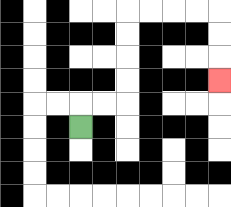{'start': '[3, 5]', 'end': '[9, 3]', 'path_directions': 'U,R,R,U,U,U,U,R,R,R,R,D,D,D', 'path_coordinates': '[[3, 5], [3, 4], [4, 4], [5, 4], [5, 3], [5, 2], [5, 1], [5, 0], [6, 0], [7, 0], [8, 0], [9, 0], [9, 1], [9, 2], [9, 3]]'}